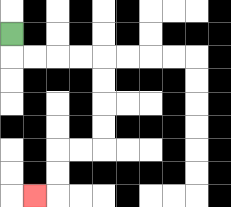{'start': '[0, 1]', 'end': '[1, 8]', 'path_directions': 'D,R,R,R,R,D,D,D,D,L,L,D,D,L', 'path_coordinates': '[[0, 1], [0, 2], [1, 2], [2, 2], [3, 2], [4, 2], [4, 3], [4, 4], [4, 5], [4, 6], [3, 6], [2, 6], [2, 7], [2, 8], [1, 8]]'}